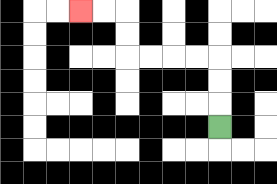{'start': '[9, 5]', 'end': '[3, 0]', 'path_directions': 'U,U,U,L,L,L,L,U,U,L,L', 'path_coordinates': '[[9, 5], [9, 4], [9, 3], [9, 2], [8, 2], [7, 2], [6, 2], [5, 2], [5, 1], [5, 0], [4, 0], [3, 0]]'}